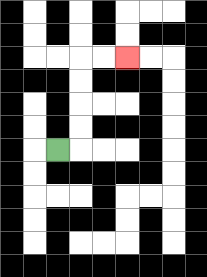{'start': '[2, 6]', 'end': '[5, 2]', 'path_directions': 'R,U,U,U,U,R,R', 'path_coordinates': '[[2, 6], [3, 6], [3, 5], [3, 4], [3, 3], [3, 2], [4, 2], [5, 2]]'}